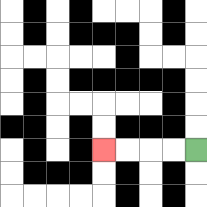{'start': '[8, 6]', 'end': '[4, 6]', 'path_directions': 'L,L,L,L', 'path_coordinates': '[[8, 6], [7, 6], [6, 6], [5, 6], [4, 6]]'}